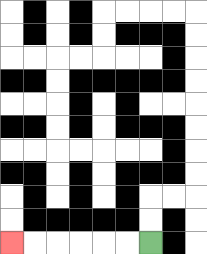{'start': '[6, 10]', 'end': '[0, 10]', 'path_directions': 'L,L,L,L,L,L', 'path_coordinates': '[[6, 10], [5, 10], [4, 10], [3, 10], [2, 10], [1, 10], [0, 10]]'}